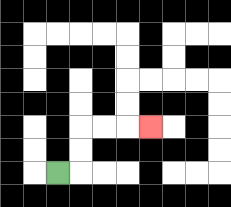{'start': '[2, 7]', 'end': '[6, 5]', 'path_directions': 'R,U,U,R,R,R', 'path_coordinates': '[[2, 7], [3, 7], [3, 6], [3, 5], [4, 5], [5, 5], [6, 5]]'}